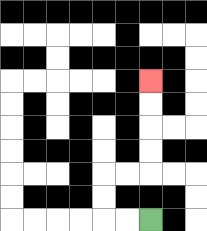{'start': '[6, 9]', 'end': '[6, 3]', 'path_directions': 'L,L,U,U,R,R,U,U,U,U', 'path_coordinates': '[[6, 9], [5, 9], [4, 9], [4, 8], [4, 7], [5, 7], [6, 7], [6, 6], [6, 5], [6, 4], [6, 3]]'}